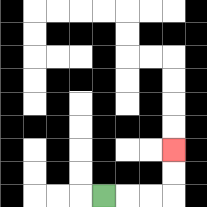{'start': '[4, 8]', 'end': '[7, 6]', 'path_directions': 'R,R,R,U,U', 'path_coordinates': '[[4, 8], [5, 8], [6, 8], [7, 8], [7, 7], [7, 6]]'}